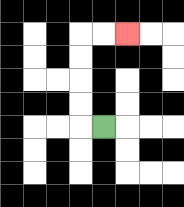{'start': '[4, 5]', 'end': '[5, 1]', 'path_directions': 'L,U,U,U,U,R,R', 'path_coordinates': '[[4, 5], [3, 5], [3, 4], [3, 3], [3, 2], [3, 1], [4, 1], [5, 1]]'}